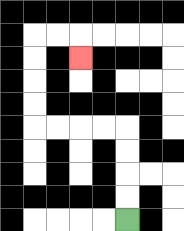{'start': '[5, 9]', 'end': '[3, 2]', 'path_directions': 'U,U,U,U,L,L,L,L,U,U,U,U,R,R,D', 'path_coordinates': '[[5, 9], [5, 8], [5, 7], [5, 6], [5, 5], [4, 5], [3, 5], [2, 5], [1, 5], [1, 4], [1, 3], [1, 2], [1, 1], [2, 1], [3, 1], [3, 2]]'}